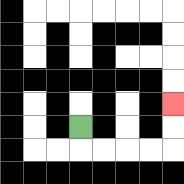{'start': '[3, 5]', 'end': '[7, 4]', 'path_directions': 'D,R,R,R,R,U,U', 'path_coordinates': '[[3, 5], [3, 6], [4, 6], [5, 6], [6, 6], [7, 6], [7, 5], [7, 4]]'}